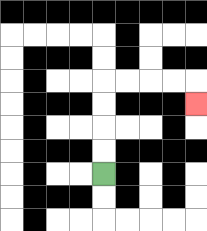{'start': '[4, 7]', 'end': '[8, 4]', 'path_directions': 'U,U,U,U,R,R,R,R,D', 'path_coordinates': '[[4, 7], [4, 6], [4, 5], [4, 4], [4, 3], [5, 3], [6, 3], [7, 3], [8, 3], [8, 4]]'}